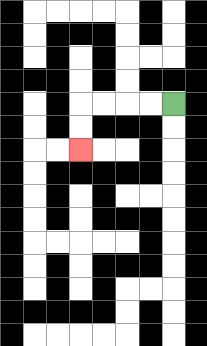{'start': '[7, 4]', 'end': '[3, 6]', 'path_directions': 'L,L,L,L,D,D', 'path_coordinates': '[[7, 4], [6, 4], [5, 4], [4, 4], [3, 4], [3, 5], [3, 6]]'}